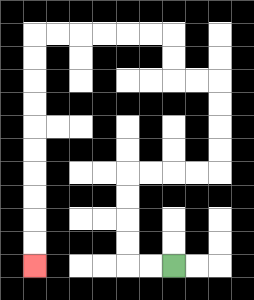{'start': '[7, 11]', 'end': '[1, 11]', 'path_directions': 'L,L,U,U,U,U,R,R,R,R,U,U,U,U,L,L,U,U,L,L,L,L,L,L,D,D,D,D,D,D,D,D,D,D', 'path_coordinates': '[[7, 11], [6, 11], [5, 11], [5, 10], [5, 9], [5, 8], [5, 7], [6, 7], [7, 7], [8, 7], [9, 7], [9, 6], [9, 5], [9, 4], [9, 3], [8, 3], [7, 3], [7, 2], [7, 1], [6, 1], [5, 1], [4, 1], [3, 1], [2, 1], [1, 1], [1, 2], [1, 3], [1, 4], [1, 5], [1, 6], [1, 7], [1, 8], [1, 9], [1, 10], [1, 11]]'}